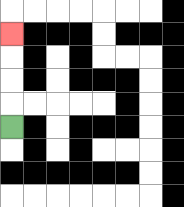{'start': '[0, 5]', 'end': '[0, 1]', 'path_directions': 'U,U,U,U', 'path_coordinates': '[[0, 5], [0, 4], [0, 3], [0, 2], [0, 1]]'}